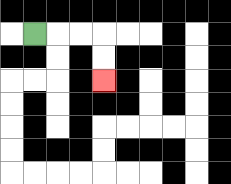{'start': '[1, 1]', 'end': '[4, 3]', 'path_directions': 'R,R,R,D,D', 'path_coordinates': '[[1, 1], [2, 1], [3, 1], [4, 1], [4, 2], [4, 3]]'}